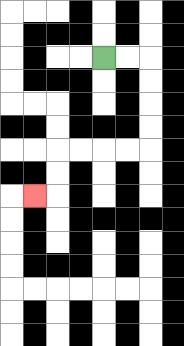{'start': '[4, 2]', 'end': '[1, 8]', 'path_directions': 'R,R,D,D,D,D,L,L,L,L,D,D,L', 'path_coordinates': '[[4, 2], [5, 2], [6, 2], [6, 3], [6, 4], [6, 5], [6, 6], [5, 6], [4, 6], [3, 6], [2, 6], [2, 7], [2, 8], [1, 8]]'}